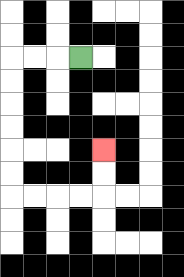{'start': '[3, 2]', 'end': '[4, 6]', 'path_directions': 'L,L,L,D,D,D,D,D,D,R,R,R,R,U,U', 'path_coordinates': '[[3, 2], [2, 2], [1, 2], [0, 2], [0, 3], [0, 4], [0, 5], [0, 6], [0, 7], [0, 8], [1, 8], [2, 8], [3, 8], [4, 8], [4, 7], [4, 6]]'}